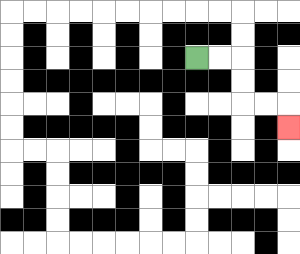{'start': '[8, 2]', 'end': '[12, 5]', 'path_directions': 'R,R,D,D,R,R,D', 'path_coordinates': '[[8, 2], [9, 2], [10, 2], [10, 3], [10, 4], [11, 4], [12, 4], [12, 5]]'}